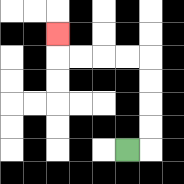{'start': '[5, 6]', 'end': '[2, 1]', 'path_directions': 'R,U,U,U,U,L,L,L,L,U', 'path_coordinates': '[[5, 6], [6, 6], [6, 5], [6, 4], [6, 3], [6, 2], [5, 2], [4, 2], [3, 2], [2, 2], [2, 1]]'}